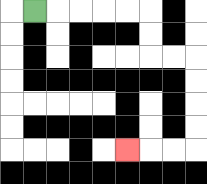{'start': '[1, 0]', 'end': '[5, 6]', 'path_directions': 'R,R,R,R,R,D,D,R,R,D,D,D,D,L,L,L', 'path_coordinates': '[[1, 0], [2, 0], [3, 0], [4, 0], [5, 0], [6, 0], [6, 1], [6, 2], [7, 2], [8, 2], [8, 3], [8, 4], [8, 5], [8, 6], [7, 6], [6, 6], [5, 6]]'}